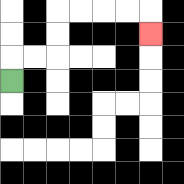{'start': '[0, 3]', 'end': '[6, 1]', 'path_directions': 'U,R,R,U,U,R,R,R,R,D', 'path_coordinates': '[[0, 3], [0, 2], [1, 2], [2, 2], [2, 1], [2, 0], [3, 0], [4, 0], [5, 0], [6, 0], [6, 1]]'}